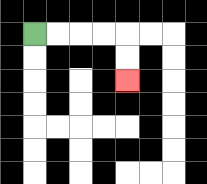{'start': '[1, 1]', 'end': '[5, 3]', 'path_directions': 'R,R,R,R,D,D', 'path_coordinates': '[[1, 1], [2, 1], [3, 1], [4, 1], [5, 1], [5, 2], [5, 3]]'}